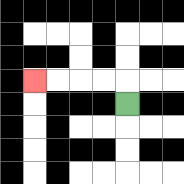{'start': '[5, 4]', 'end': '[1, 3]', 'path_directions': 'U,L,L,L,L', 'path_coordinates': '[[5, 4], [5, 3], [4, 3], [3, 3], [2, 3], [1, 3]]'}